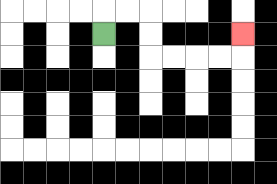{'start': '[4, 1]', 'end': '[10, 1]', 'path_directions': 'U,R,R,D,D,R,R,R,R,U', 'path_coordinates': '[[4, 1], [4, 0], [5, 0], [6, 0], [6, 1], [6, 2], [7, 2], [8, 2], [9, 2], [10, 2], [10, 1]]'}